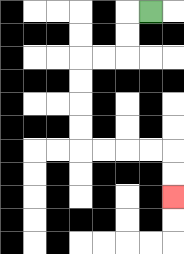{'start': '[6, 0]', 'end': '[7, 8]', 'path_directions': 'L,D,D,L,L,D,D,D,D,R,R,R,R,D,D', 'path_coordinates': '[[6, 0], [5, 0], [5, 1], [5, 2], [4, 2], [3, 2], [3, 3], [3, 4], [3, 5], [3, 6], [4, 6], [5, 6], [6, 6], [7, 6], [7, 7], [7, 8]]'}